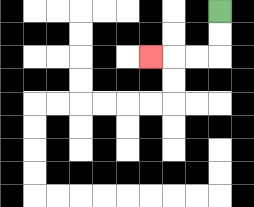{'start': '[9, 0]', 'end': '[6, 2]', 'path_directions': 'D,D,L,L,L', 'path_coordinates': '[[9, 0], [9, 1], [9, 2], [8, 2], [7, 2], [6, 2]]'}